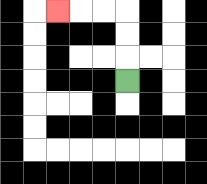{'start': '[5, 3]', 'end': '[2, 0]', 'path_directions': 'U,U,U,L,L,L', 'path_coordinates': '[[5, 3], [5, 2], [5, 1], [5, 0], [4, 0], [3, 0], [2, 0]]'}